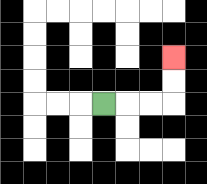{'start': '[4, 4]', 'end': '[7, 2]', 'path_directions': 'R,R,R,U,U', 'path_coordinates': '[[4, 4], [5, 4], [6, 4], [7, 4], [7, 3], [7, 2]]'}